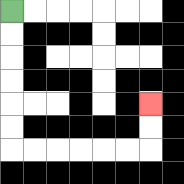{'start': '[0, 0]', 'end': '[6, 4]', 'path_directions': 'D,D,D,D,D,D,R,R,R,R,R,R,U,U', 'path_coordinates': '[[0, 0], [0, 1], [0, 2], [0, 3], [0, 4], [0, 5], [0, 6], [1, 6], [2, 6], [3, 6], [4, 6], [5, 6], [6, 6], [6, 5], [6, 4]]'}